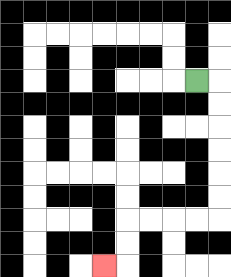{'start': '[8, 3]', 'end': '[4, 11]', 'path_directions': 'R,D,D,D,D,D,D,L,L,L,L,D,D,L', 'path_coordinates': '[[8, 3], [9, 3], [9, 4], [9, 5], [9, 6], [9, 7], [9, 8], [9, 9], [8, 9], [7, 9], [6, 9], [5, 9], [5, 10], [5, 11], [4, 11]]'}